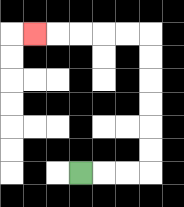{'start': '[3, 7]', 'end': '[1, 1]', 'path_directions': 'R,R,R,U,U,U,U,U,U,L,L,L,L,L', 'path_coordinates': '[[3, 7], [4, 7], [5, 7], [6, 7], [6, 6], [6, 5], [6, 4], [6, 3], [6, 2], [6, 1], [5, 1], [4, 1], [3, 1], [2, 1], [1, 1]]'}